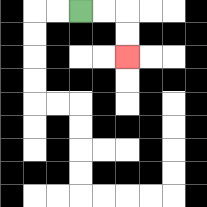{'start': '[3, 0]', 'end': '[5, 2]', 'path_directions': 'R,R,D,D', 'path_coordinates': '[[3, 0], [4, 0], [5, 0], [5, 1], [5, 2]]'}